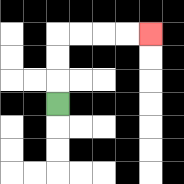{'start': '[2, 4]', 'end': '[6, 1]', 'path_directions': 'U,U,U,R,R,R,R', 'path_coordinates': '[[2, 4], [2, 3], [2, 2], [2, 1], [3, 1], [4, 1], [5, 1], [6, 1]]'}